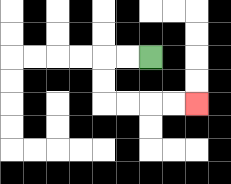{'start': '[6, 2]', 'end': '[8, 4]', 'path_directions': 'L,L,D,D,R,R,R,R', 'path_coordinates': '[[6, 2], [5, 2], [4, 2], [4, 3], [4, 4], [5, 4], [6, 4], [7, 4], [8, 4]]'}